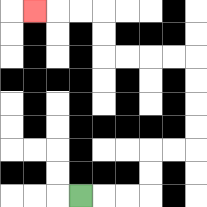{'start': '[3, 8]', 'end': '[1, 0]', 'path_directions': 'R,R,R,U,U,R,R,U,U,U,U,L,L,L,L,U,U,L,L,L', 'path_coordinates': '[[3, 8], [4, 8], [5, 8], [6, 8], [6, 7], [6, 6], [7, 6], [8, 6], [8, 5], [8, 4], [8, 3], [8, 2], [7, 2], [6, 2], [5, 2], [4, 2], [4, 1], [4, 0], [3, 0], [2, 0], [1, 0]]'}